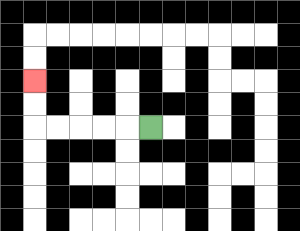{'start': '[6, 5]', 'end': '[1, 3]', 'path_directions': 'L,L,L,L,L,U,U', 'path_coordinates': '[[6, 5], [5, 5], [4, 5], [3, 5], [2, 5], [1, 5], [1, 4], [1, 3]]'}